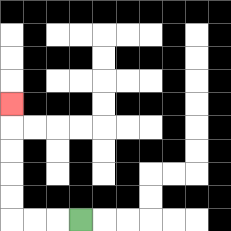{'start': '[3, 9]', 'end': '[0, 4]', 'path_directions': 'L,L,L,U,U,U,U,U', 'path_coordinates': '[[3, 9], [2, 9], [1, 9], [0, 9], [0, 8], [0, 7], [0, 6], [0, 5], [0, 4]]'}